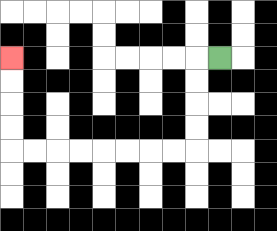{'start': '[9, 2]', 'end': '[0, 2]', 'path_directions': 'L,D,D,D,D,L,L,L,L,L,L,L,L,U,U,U,U', 'path_coordinates': '[[9, 2], [8, 2], [8, 3], [8, 4], [8, 5], [8, 6], [7, 6], [6, 6], [5, 6], [4, 6], [3, 6], [2, 6], [1, 6], [0, 6], [0, 5], [0, 4], [0, 3], [0, 2]]'}